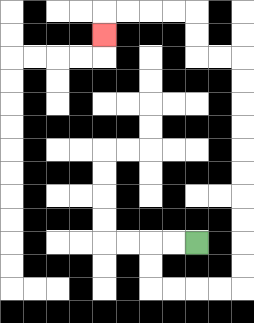{'start': '[8, 10]', 'end': '[4, 1]', 'path_directions': 'L,L,D,D,R,R,R,R,U,U,U,U,U,U,U,U,U,U,L,L,U,U,L,L,L,L,D', 'path_coordinates': '[[8, 10], [7, 10], [6, 10], [6, 11], [6, 12], [7, 12], [8, 12], [9, 12], [10, 12], [10, 11], [10, 10], [10, 9], [10, 8], [10, 7], [10, 6], [10, 5], [10, 4], [10, 3], [10, 2], [9, 2], [8, 2], [8, 1], [8, 0], [7, 0], [6, 0], [5, 0], [4, 0], [4, 1]]'}